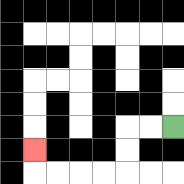{'start': '[7, 5]', 'end': '[1, 6]', 'path_directions': 'L,L,D,D,L,L,L,L,U', 'path_coordinates': '[[7, 5], [6, 5], [5, 5], [5, 6], [5, 7], [4, 7], [3, 7], [2, 7], [1, 7], [1, 6]]'}